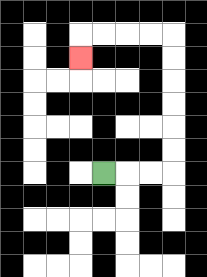{'start': '[4, 7]', 'end': '[3, 2]', 'path_directions': 'R,R,R,U,U,U,U,U,U,L,L,L,L,D', 'path_coordinates': '[[4, 7], [5, 7], [6, 7], [7, 7], [7, 6], [7, 5], [7, 4], [7, 3], [7, 2], [7, 1], [6, 1], [5, 1], [4, 1], [3, 1], [3, 2]]'}